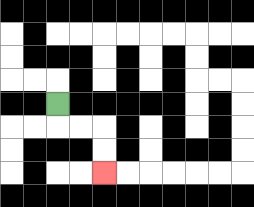{'start': '[2, 4]', 'end': '[4, 7]', 'path_directions': 'D,R,R,D,D', 'path_coordinates': '[[2, 4], [2, 5], [3, 5], [4, 5], [4, 6], [4, 7]]'}